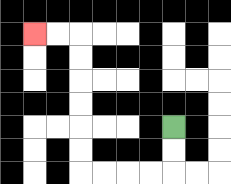{'start': '[7, 5]', 'end': '[1, 1]', 'path_directions': 'D,D,L,L,L,L,U,U,U,U,U,U,L,L', 'path_coordinates': '[[7, 5], [7, 6], [7, 7], [6, 7], [5, 7], [4, 7], [3, 7], [3, 6], [3, 5], [3, 4], [3, 3], [3, 2], [3, 1], [2, 1], [1, 1]]'}